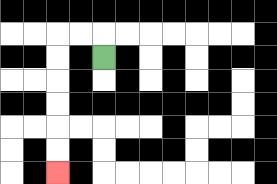{'start': '[4, 2]', 'end': '[2, 7]', 'path_directions': 'U,L,L,D,D,D,D,D,D', 'path_coordinates': '[[4, 2], [4, 1], [3, 1], [2, 1], [2, 2], [2, 3], [2, 4], [2, 5], [2, 6], [2, 7]]'}